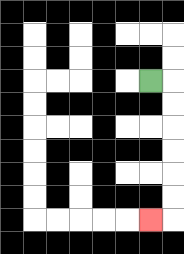{'start': '[6, 3]', 'end': '[6, 9]', 'path_directions': 'R,D,D,D,D,D,D,L', 'path_coordinates': '[[6, 3], [7, 3], [7, 4], [7, 5], [7, 6], [7, 7], [7, 8], [7, 9], [6, 9]]'}